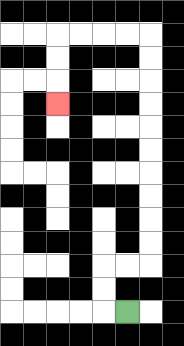{'start': '[5, 13]', 'end': '[2, 4]', 'path_directions': 'L,U,U,R,R,U,U,U,U,U,U,U,U,U,U,L,L,L,L,D,D,D', 'path_coordinates': '[[5, 13], [4, 13], [4, 12], [4, 11], [5, 11], [6, 11], [6, 10], [6, 9], [6, 8], [6, 7], [6, 6], [6, 5], [6, 4], [6, 3], [6, 2], [6, 1], [5, 1], [4, 1], [3, 1], [2, 1], [2, 2], [2, 3], [2, 4]]'}